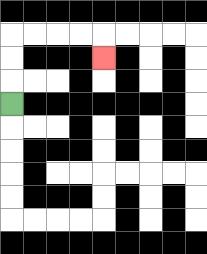{'start': '[0, 4]', 'end': '[4, 2]', 'path_directions': 'U,U,U,R,R,R,R,D', 'path_coordinates': '[[0, 4], [0, 3], [0, 2], [0, 1], [1, 1], [2, 1], [3, 1], [4, 1], [4, 2]]'}